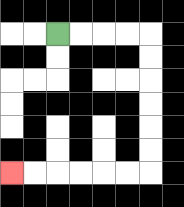{'start': '[2, 1]', 'end': '[0, 7]', 'path_directions': 'R,R,R,R,D,D,D,D,D,D,L,L,L,L,L,L', 'path_coordinates': '[[2, 1], [3, 1], [4, 1], [5, 1], [6, 1], [6, 2], [6, 3], [6, 4], [6, 5], [6, 6], [6, 7], [5, 7], [4, 7], [3, 7], [2, 7], [1, 7], [0, 7]]'}